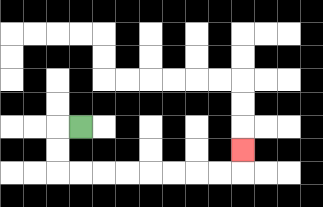{'start': '[3, 5]', 'end': '[10, 6]', 'path_directions': 'L,D,D,R,R,R,R,R,R,R,R,U', 'path_coordinates': '[[3, 5], [2, 5], [2, 6], [2, 7], [3, 7], [4, 7], [5, 7], [6, 7], [7, 7], [8, 7], [9, 7], [10, 7], [10, 6]]'}